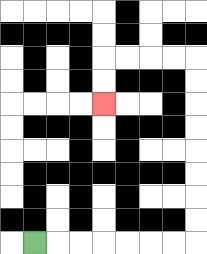{'start': '[1, 10]', 'end': '[4, 4]', 'path_directions': 'R,R,R,R,R,R,R,U,U,U,U,U,U,U,U,L,L,L,L,D,D', 'path_coordinates': '[[1, 10], [2, 10], [3, 10], [4, 10], [5, 10], [6, 10], [7, 10], [8, 10], [8, 9], [8, 8], [8, 7], [8, 6], [8, 5], [8, 4], [8, 3], [8, 2], [7, 2], [6, 2], [5, 2], [4, 2], [4, 3], [4, 4]]'}